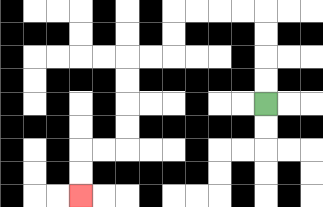{'start': '[11, 4]', 'end': '[3, 8]', 'path_directions': 'U,U,U,U,L,L,L,L,D,D,L,L,D,D,D,D,L,L,D,D', 'path_coordinates': '[[11, 4], [11, 3], [11, 2], [11, 1], [11, 0], [10, 0], [9, 0], [8, 0], [7, 0], [7, 1], [7, 2], [6, 2], [5, 2], [5, 3], [5, 4], [5, 5], [5, 6], [4, 6], [3, 6], [3, 7], [3, 8]]'}